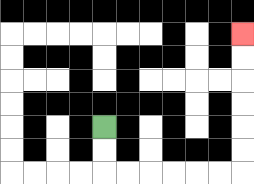{'start': '[4, 5]', 'end': '[10, 1]', 'path_directions': 'D,D,R,R,R,R,R,R,U,U,U,U,U,U', 'path_coordinates': '[[4, 5], [4, 6], [4, 7], [5, 7], [6, 7], [7, 7], [8, 7], [9, 7], [10, 7], [10, 6], [10, 5], [10, 4], [10, 3], [10, 2], [10, 1]]'}